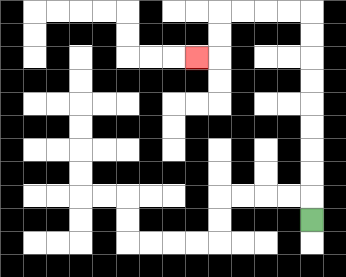{'start': '[13, 9]', 'end': '[8, 2]', 'path_directions': 'U,U,U,U,U,U,U,U,U,L,L,L,L,D,D,L', 'path_coordinates': '[[13, 9], [13, 8], [13, 7], [13, 6], [13, 5], [13, 4], [13, 3], [13, 2], [13, 1], [13, 0], [12, 0], [11, 0], [10, 0], [9, 0], [9, 1], [9, 2], [8, 2]]'}